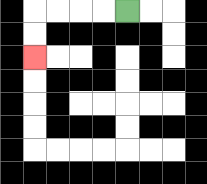{'start': '[5, 0]', 'end': '[1, 2]', 'path_directions': 'L,L,L,L,D,D', 'path_coordinates': '[[5, 0], [4, 0], [3, 0], [2, 0], [1, 0], [1, 1], [1, 2]]'}